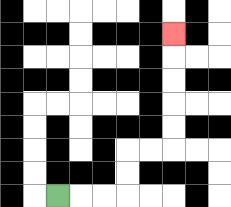{'start': '[2, 8]', 'end': '[7, 1]', 'path_directions': 'R,R,R,U,U,R,R,U,U,U,U,U', 'path_coordinates': '[[2, 8], [3, 8], [4, 8], [5, 8], [5, 7], [5, 6], [6, 6], [7, 6], [7, 5], [7, 4], [7, 3], [7, 2], [7, 1]]'}